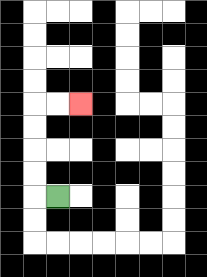{'start': '[2, 8]', 'end': '[3, 4]', 'path_directions': 'L,U,U,U,U,R,R', 'path_coordinates': '[[2, 8], [1, 8], [1, 7], [1, 6], [1, 5], [1, 4], [2, 4], [3, 4]]'}